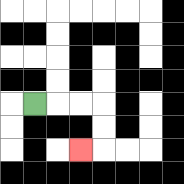{'start': '[1, 4]', 'end': '[3, 6]', 'path_directions': 'R,R,R,D,D,L', 'path_coordinates': '[[1, 4], [2, 4], [3, 4], [4, 4], [4, 5], [4, 6], [3, 6]]'}